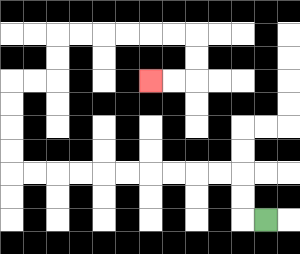{'start': '[11, 9]', 'end': '[6, 3]', 'path_directions': 'L,U,U,L,L,L,L,L,L,L,L,L,L,U,U,U,U,R,R,U,U,R,R,R,R,R,R,D,D,L,L', 'path_coordinates': '[[11, 9], [10, 9], [10, 8], [10, 7], [9, 7], [8, 7], [7, 7], [6, 7], [5, 7], [4, 7], [3, 7], [2, 7], [1, 7], [0, 7], [0, 6], [0, 5], [0, 4], [0, 3], [1, 3], [2, 3], [2, 2], [2, 1], [3, 1], [4, 1], [5, 1], [6, 1], [7, 1], [8, 1], [8, 2], [8, 3], [7, 3], [6, 3]]'}